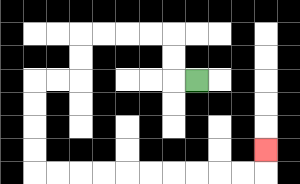{'start': '[8, 3]', 'end': '[11, 6]', 'path_directions': 'L,U,U,L,L,L,L,D,D,L,L,D,D,D,D,R,R,R,R,R,R,R,R,R,R,U', 'path_coordinates': '[[8, 3], [7, 3], [7, 2], [7, 1], [6, 1], [5, 1], [4, 1], [3, 1], [3, 2], [3, 3], [2, 3], [1, 3], [1, 4], [1, 5], [1, 6], [1, 7], [2, 7], [3, 7], [4, 7], [5, 7], [6, 7], [7, 7], [8, 7], [9, 7], [10, 7], [11, 7], [11, 6]]'}